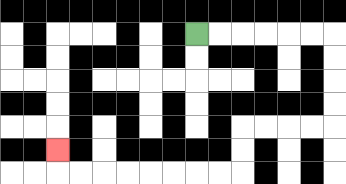{'start': '[8, 1]', 'end': '[2, 6]', 'path_directions': 'R,R,R,R,R,R,D,D,D,D,L,L,L,L,D,D,L,L,L,L,L,L,L,L,U', 'path_coordinates': '[[8, 1], [9, 1], [10, 1], [11, 1], [12, 1], [13, 1], [14, 1], [14, 2], [14, 3], [14, 4], [14, 5], [13, 5], [12, 5], [11, 5], [10, 5], [10, 6], [10, 7], [9, 7], [8, 7], [7, 7], [6, 7], [5, 7], [4, 7], [3, 7], [2, 7], [2, 6]]'}